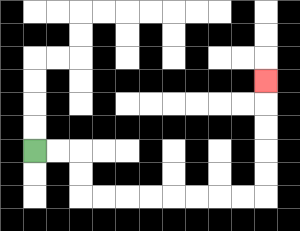{'start': '[1, 6]', 'end': '[11, 3]', 'path_directions': 'R,R,D,D,R,R,R,R,R,R,R,R,U,U,U,U,U', 'path_coordinates': '[[1, 6], [2, 6], [3, 6], [3, 7], [3, 8], [4, 8], [5, 8], [6, 8], [7, 8], [8, 8], [9, 8], [10, 8], [11, 8], [11, 7], [11, 6], [11, 5], [11, 4], [11, 3]]'}